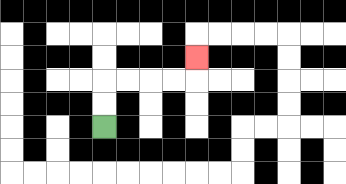{'start': '[4, 5]', 'end': '[8, 2]', 'path_directions': 'U,U,R,R,R,R,U', 'path_coordinates': '[[4, 5], [4, 4], [4, 3], [5, 3], [6, 3], [7, 3], [8, 3], [8, 2]]'}